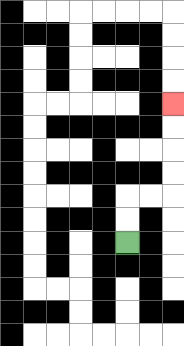{'start': '[5, 10]', 'end': '[7, 4]', 'path_directions': 'U,U,R,R,U,U,U,U', 'path_coordinates': '[[5, 10], [5, 9], [5, 8], [6, 8], [7, 8], [7, 7], [7, 6], [7, 5], [7, 4]]'}